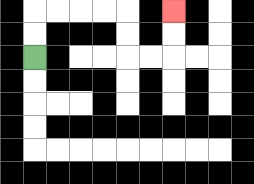{'start': '[1, 2]', 'end': '[7, 0]', 'path_directions': 'U,U,R,R,R,R,D,D,R,R,U,U', 'path_coordinates': '[[1, 2], [1, 1], [1, 0], [2, 0], [3, 0], [4, 0], [5, 0], [5, 1], [5, 2], [6, 2], [7, 2], [7, 1], [7, 0]]'}